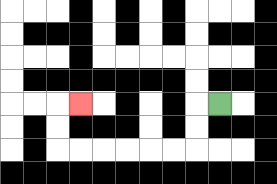{'start': '[9, 4]', 'end': '[3, 4]', 'path_directions': 'L,D,D,L,L,L,L,L,L,U,U,R', 'path_coordinates': '[[9, 4], [8, 4], [8, 5], [8, 6], [7, 6], [6, 6], [5, 6], [4, 6], [3, 6], [2, 6], [2, 5], [2, 4], [3, 4]]'}